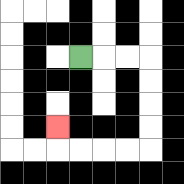{'start': '[3, 2]', 'end': '[2, 5]', 'path_directions': 'R,R,R,D,D,D,D,L,L,L,L,U', 'path_coordinates': '[[3, 2], [4, 2], [5, 2], [6, 2], [6, 3], [6, 4], [6, 5], [6, 6], [5, 6], [4, 6], [3, 6], [2, 6], [2, 5]]'}